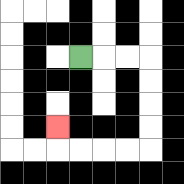{'start': '[3, 2]', 'end': '[2, 5]', 'path_directions': 'R,R,R,D,D,D,D,L,L,L,L,U', 'path_coordinates': '[[3, 2], [4, 2], [5, 2], [6, 2], [6, 3], [6, 4], [6, 5], [6, 6], [5, 6], [4, 6], [3, 6], [2, 6], [2, 5]]'}